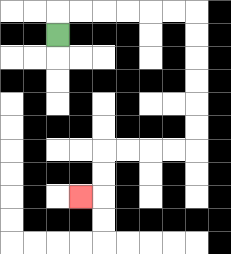{'start': '[2, 1]', 'end': '[3, 8]', 'path_directions': 'U,R,R,R,R,R,R,D,D,D,D,D,D,L,L,L,L,D,D,L', 'path_coordinates': '[[2, 1], [2, 0], [3, 0], [4, 0], [5, 0], [6, 0], [7, 0], [8, 0], [8, 1], [8, 2], [8, 3], [8, 4], [8, 5], [8, 6], [7, 6], [6, 6], [5, 6], [4, 6], [4, 7], [4, 8], [3, 8]]'}